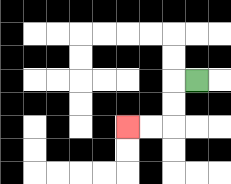{'start': '[8, 3]', 'end': '[5, 5]', 'path_directions': 'L,D,D,L,L', 'path_coordinates': '[[8, 3], [7, 3], [7, 4], [7, 5], [6, 5], [5, 5]]'}